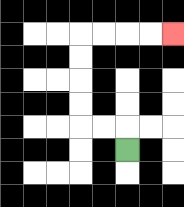{'start': '[5, 6]', 'end': '[7, 1]', 'path_directions': 'U,L,L,U,U,U,U,R,R,R,R', 'path_coordinates': '[[5, 6], [5, 5], [4, 5], [3, 5], [3, 4], [3, 3], [3, 2], [3, 1], [4, 1], [5, 1], [6, 1], [7, 1]]'}